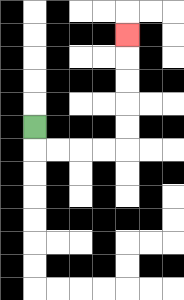{'start': '[1, 5]', 'end': '[5, 1]', 'path_directions': 'D,R,R,R,R,U,U,U,U,U', 'path_coordinates': '[[1, 5], [1, 6], [2, 6], [3, 6], [4, 6], [5, 6], [5, 5], [5, 4], [5, 3], [5, 2], [5, 1]]'}